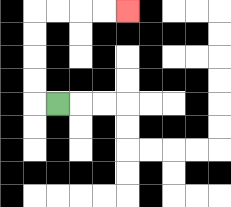{'start': '[2, 4]', 'end': '[5, 0]', 'path_directions': 'L,U,U,U,U,R,R,R,R', 'path_coordinates': '[[2, 4], [1, 4], [1, 3], [1, 2], [1, 1], [1, 0], [2, 0], [3, 0], [4, 0], [5, 0]]'}